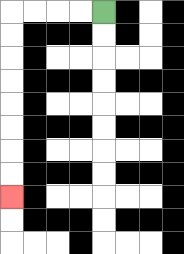{'start': '[4, 0]', 'end': '[0, 8]', 'path_directions': 'L,L,L,L,D,D,D,D,D,D,D,D', 'path_coordinates': '[[4, 0], [3, 0], [2, 0], [1, 0], [0, 0], [0, 1], [0, 2], [0, 3], [0, 4], [0, 5], [0, 6], [0, 7], [0, 8]]'}